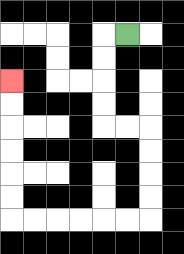{'start': '[5, 1]', 'end': '[0, 3]', 'path_directions': 'L,D,D,D,D,R,R,D,D,D,D,L,L,L,L,L,L,U,U,U,U,U,U', 'path_coordinates': '[[5, 1], [4, 1], [4, 2], [4, 3], [4, 4], [4, 5], [5, 5], [6, 5], [6, 6], [6, 7], [6, 8], [6, 9], [5, 9], [4, 9], [3, 9], [2, 9], [1, 9], [0, 9], [0, 8], [0, 7], [0, 6], [0, 5], [0, 4], [0, 3]]'}